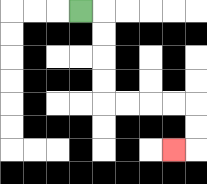{'start': '[3, 0]', 'end': '[7, 6]', 'path_directions': 'R,D,D,D,D,R,R,R,R,D,D,L', 'path_coordinates': '[[3, 0], [4, 0], [4, 1], [4, 2], [4, 3], [4, 4], [5, 4], [6, 4], [7, 4], [8, 4], [8, 5], [8, 6], [7, 6]]'}